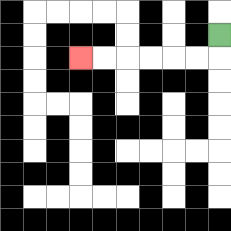{'start': '[9, 1]', 'end': '[3, 2]', 'path_directions': 'D,L,L,L,L,L,L', 'path_coordinates': '[[9, 1], [9, 2], [8, 2], [7, 2], [6, 2], [5, 2], [4, 2], [3, 2]]'}